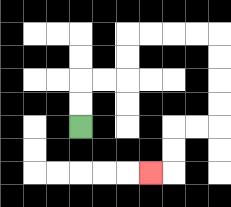{'start': '[3, 5]', 'end': '[6, 7]', 'path_directions': 'U,U,R,R,U,U,R,R,R,R,D,D,D,D,L,L,D,D,L', 'path_coordinates': '[[3, 5], [3, 4], [3, 3], [4, 3], [5, 3], [5, 2], [5, 1], [6, 1], [7, 1], [8, 1], [9, 1], [9, 2], [9, 3], [9, 4], [9, 5], [8, 5], [7, 5], [7, 6], [7, 7], [6, 7]]'}